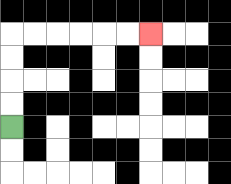{'start': '[0, 5]', 'end': '[6, 1]', 'path_directions': 'U,U,U,U,R,R,R,R,R,R', 'path_coordinates': '[[0, 5], [0, 4], [0, 3], [0, 2], [0, 1], [1, 1], [2, 1], [3, 1], [4, 1], [5, 1], [6, 1]]'}